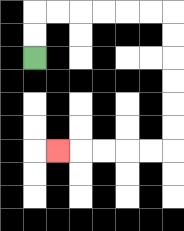{'start': '[1, 2]', 'end': '[2, 6]', 'path_directions': 'U,U,R,R,R,R,R,R,D,D,D,D,D,D,L,L,L,L,L', 'path_coordinates': '[[1, 2], [1, 1], [1, 0], [2, 0], [3, 0], [4, 0], [5, 0], [6, 0], [7, 0], [7, 1], [7, 2], [7, 3], [7, 4], [7, 5], [7, 6], [6, 6], [5, 6], [4, 6], [3, 6], [2, 6]]'}